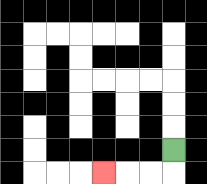{'start': '[7, 6]', 'end': '[4, 7]', 'path_directions': 'D,L,L,L', 'path_coordinates': '[[7, 6], [7, 7], [6, 7], [5, 7], [4, 7]]'}